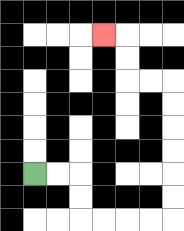{'start': '[1, 7]', 'end': '[4, 1]', 'path_directions': 'R,R,D,D,R,R,R,R,U,U,U,U,U,U,L,L,U,U,L', 'path_coordinates': '[[1, 7], [2, 7], [3, 7], [3, 8], [3, 9], [4, 9], [5, 9], [6, 9], [7, 9], [7, 8], [7, 7], [7, 6], [7, 5], [7, 4], [7, 3], [6, 3], [5, 3], [5, 2], [5, 1], [4, 1]]'}